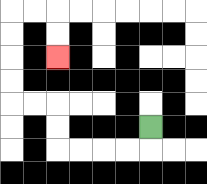{'start': '[6, 5]', 'end': '[2, 2]', 'path_directions': 'D,L,L,L,L,U,U,L,L,U,U,U,U,R,R,D,D', 'path_coordinates': '[[6, 5], [6, 6], [5, 6], [4, 6], [3, 6], [2, 6], [2, 5], [2, 4], [1, 4], [0, 4], [0, 3], [0, 2], [0, 1], [0, 0], [1, 0], [2, 0], [2, 1], [2, 2]]'}